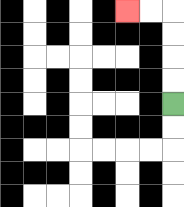{'start': '[7, 4]', 'end': '[5, 0]', 'path_directions': 'U,U,U,U,L,L', 'path_coordinates': '[[7, 4], [7, 3], [7, 2], [7, 1], [7, 0], [6, 0], [5, 0]]'}